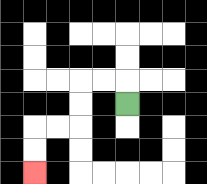{'start': '[5, 4]', 'end': '[1, 7]', 'path_directions': 'U,L,L,D,D,L,L,D,D', 'path_coordinates': '[[5, 4], [5, 3], [4, 3], [3, 3], [3, 4], [3, 5], [2, 5], [1, 5], [1, 6], [1, 7]]'}